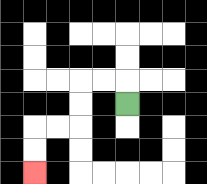{'start': '[5, 4]', 'end': '[1, 7]', 'path_directions': 'U,L,L,D,D,L,L,D,D', 'path_coordinates': '[[5, 4], [5, 3], [4, 3], [3, 3], [3, 4], [3, 5], [2, 5], [1, 5], [1, 6], [1, 7]]'}